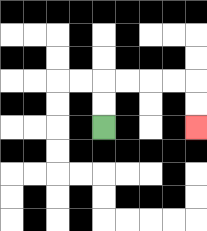{'start': '[4, 5]', 'end': '[8, 5]', 'path_directions': 'U,U,R,R,R,R,D,D', 'path_coordinates': '[[4, 5], [4, 4], [4, 3], [5, 3], [6, 3], [7, 3], [8, 3], [8, 4], [8, 5]]'}